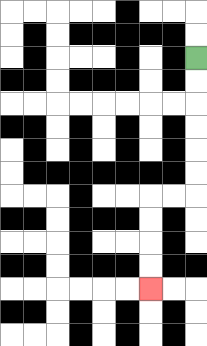{'start': '[8, 2]', 'end': '[6, 12]', 'path_directions': 'D,D,D,D,D,D,L,L,D,D,D,D', 'path_coordinates': '[[8, 2], [8, 3], [8, 4], [8, 5], [8, 6], [8, 7], [8, 8], [7, 8], [6, 8], [6, 9], [6, 10], [6, 11], [6, 12]]'}